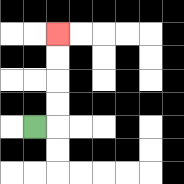{'start': '[1, 5]', 'end': '[2, 1]', 'path_directions': 'R,U,U,U,U', 'path_coordinates': '[[1, 5], [2, 5], [2, 4], [2, 3], [2, 2], [2, 1]]'}